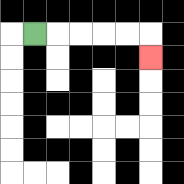{'start': '[1, 1]', 'end': '[6, 2]', 'path_directions': 'R,R,R,R,R,D', 'path_coordinates': '[[1, 1], [2, 1], [3, 1], [4, 1], [5, 1], [6, 1], [6, 2]]'}